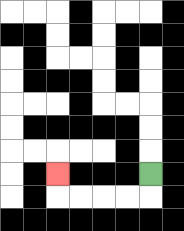{'start': '[6, 7]', 'end': '[2, 7]', 'path_directions': 'D,L,L,L,L,U', 'path_coordinates': '[[6, 7], [6, 8], [5, 8], [4, 8], [3, 8], [2, 8], [2, 7]]'}